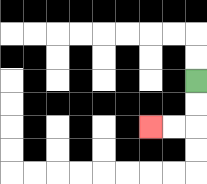{'start': '[8, 3]', 'end': '[6, 5]', 'path_directions': 'D,D,L,L', 'path_coordinates': '[[8, 3], [8, 4], [8, 5], [7, 5], [6, 5]]'}